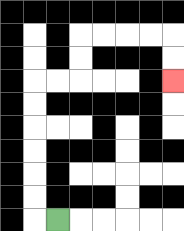{'start': '[2, 9]', 'end': '[7, 3]', 'path_directions': 'L,U,U,U,U,U,U,R,R,U,U,R,R,R,R,D,D', 'path_coordinates': '[[2, 9], [1, 9], [1, 8], [1, 7], [1, 6], [1, 5], [1, 4], [1, 3], [2, 3], [3, 3], [3, 2], [3, 1], [4, 1], [5, 1], [6, 1], [7, 1], [7, 2], [7, 3]]'}